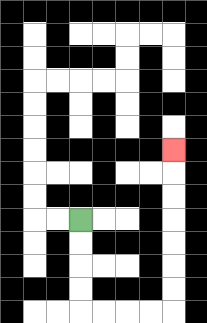{'start': '[3, 9]', 'end': '[7, 6]', 'path_directions': 'D,D,D,D,R,R,R,R,U,U,U,U,U,U,U', 'path_coordinates': '[[3, 9], [3, 10], [3, 11], [3, 12], [3, 13], [4, 13], [5, 13], [6, 13], [7, 13], [7, 12], [7, 11], [7, 10], [7, 9], [7, 8], [7, 7], [7, 6]]'}